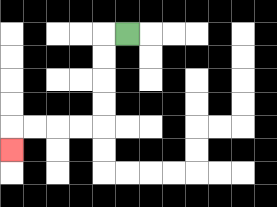{'start': '[5, 1]', 'end': '[0, 6]', 'path_directions': 'L,D,D,D,D,L,L,L,L,D', 'path_coordinates': '[[5, 1], [4, 1], [4, 2], [4, 3], [4, 4], [4, 5], [3, 5], [2, 5], [1, 5], [0, 5], [0, 6]]'}